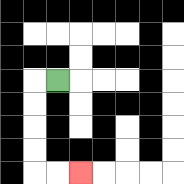{'start': '[2, 3]', 'end': '[3, 7]', 'path_directions': 'L,D,D,D,D,R,R', 'path_coordinates': '[[2, 3], [1, 3], [1, 4], [1, 5], [1, 6], [1, 7], [2, 7], [3, 7]]'}